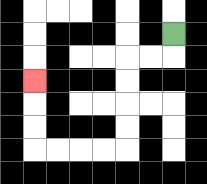{'start': '[7, 1]', 'end': '[1, 3]', 'path_directions': 'D,L,L,D,D,D,D,L,L,L,L,U,U,U', 'path_coordinates': '[[7, 1], [7, 2], [6, 2], [5, 2], [5, 3], [5, 4], [5, 5], [5, 6], [4, 6], [3, 6], [2, 6], [1, 6], [1, 5], [1, 4], [1, 3]]'}